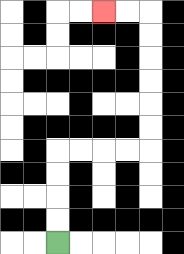{'start': '[2, 10]', 'end': '[4, 0]', 'path_directions': 'U,U,U,U,R,R,R,R,U,U,U,U,U,U,L,L', 'path_coordinates': '[[2, 10], [2, 9], [2, 8], [2, 7], [2, 6], [3, 6], [4, 6], [5, 6], [6, 6], [6, 5], [6, 4], [6, 3], [6, 2], [6, 1], [6, 0], [5, 0], [4, 0]]'}